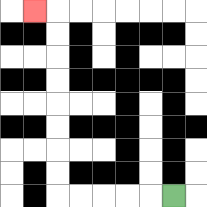{'start': '[7, 8]', 'end': '[1, 0]', 'path_directions': 'L,L,L,L,L,U,U,U,U,U,U,U,U,L', 'path_coordinates': '[[7, 8], [6, 8], [5, 8], [4, 8], [3, 8], [2, 8], [2, 7], [2, 6], [2, 5], [2, 4], [2, 3], [2, 2], [2, 1], [2, 0], [1, 0]]'}